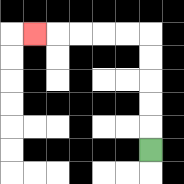{'start': '[6, 6]', 'end': '[1, 1]', 'path_directions': 'U,U,U,U,U,L,L,L,L,L', 'path_coordinates': '[[6, 6], [6, 5], [6, 4], [6, 3], [6, 2], [6, 1], [5, 1], [4, 1], [3, 1], [2, 1], [1, 1]]'}